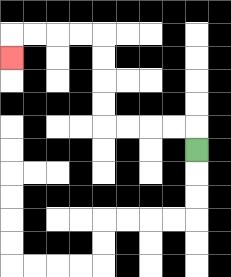{'start': '[8, 6]', 'end': '[0, 2]', 'path_directions': 'U,L,L,L,L,U,U,U,U,L,L,L,L,D', 'path_coordinates': '[[8, 6], [8, 5], [7, 5], [6, 5], [5, 5], [4, 5], [4, 4], [4, 3], [4, 2], [4, 1], [3, 1], [2, 1], [1, 1], [0, 1], [0, 2]]'}